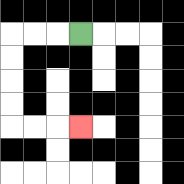{'start': '[3, 1]', 'end': '[3, 5]', 'path_directions': 'L,L,L,D,D,D,D,R,R,R', 'path_coordinates': '[[3, 1], [2, 1], [1, 1], [0, 1], [0, 2], [0, 3], [0, 4], [0, 5], [1, 5], [2, 5], [3, 5]]'}